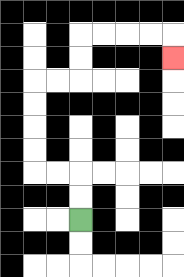{'start': '[3, 9]', 'end': '[7, 2]', 'path_directions': 'U,U,L,L,U,U,U,U,R,R,U,U,R,R,R,R,D', 'path_coordinates': '[[3, 9], [3, 8], [3, 7], [2, 7], [1, 7], [1, 6], [1, 5], [1, 4], [1, 3], [2, 3], [3, 3], [3, 2], [3, 1], [4, 1], [5, 1], [6, 1], [7, 1], [7, 2]]'}